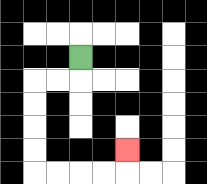{'start': '[3, 2]', 'end': '[5, 6]', 'path_directions': 'D,L,L,D,D,D,D,R,R,R,R,U', 'path_coordinates': '[[3, 2], [3, 3], [2, 3], [1, 3], [1, 4], [1, 5], [1, 6], [1, 7], [2, 7], [3, 7], [4, 7], [5, 7], [5, 6]]'}